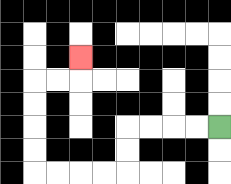{'start': '[9, 5]', 'end': '[3, 2]', 'path_directions': 'L,L,L,L,D,D,L,L,L,L,U,U,U,U,R,R,U', 'path_coordinates': '[[9, 5], [8, 5], [7, 5], [6, 5], [5, 5], [5, 6], [5, 7], [4, 7], [3, 7], [2, 7], [1, 7], [1, 6], [1, 5], [1, 4], [1, 3], [2, 3], [3, 3], [3, 2]]'}